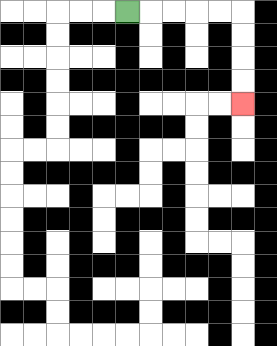{'start': '[5, 0]', 'end': '[10, 4]', 'path_directions': 'R,R,R,R,R,D,D,D,D', 'path_coordinates': '[[5, 0], [6, 0], [7, 0], [8, 0], [9, 0], [10, 0], [10, 1], [10, 2], [10, 3], [10, 4]]'}